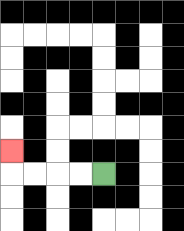{'start': '[4, 7]', 'end': '[0, 6]', 'path_directions': 'L,L,L,L,U', 'path_coordinates': '[[4, 7], [3, 7], [2, 7], [1, 7], [0, 7], [0, 6]]'}